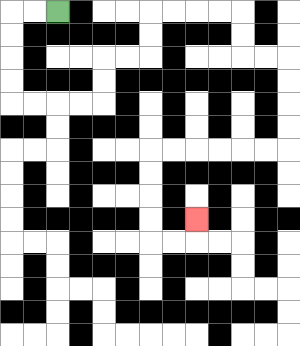{'start': '[2, 0]', 'end': '[8, 9]', 'path_directions': 'L,L,D,D,D,D,R,R,R,R,U,U,R,R,U,U,R,R,R,R,D,D,R,R,D,D,D,D,L,L,L,L,L,L,D,D,D,D,R,R,U', 'path_coordinates': '[[2, 0], [1, 0], [0, 0], [0, 1], [0, 2], [0, 3], [0, 4], [1, 4], [2, 4], [3, 4], [4, 4], [4, 3], [4, 2], [5, 2], [6, 2], [6, 1], [6, 0], [7, 0], [8, 0], [9, 0], [10, 0], [10, 1], [10, 2], [11, 2], [12, 2], [12, 3], [12, 4], [12, 5], [12, 6], [11, 6], [10, 6], [9, 6], [8, 6], [7, 6], [6, 6], [6, 7], [6, 8], [6, 9], [6, 10], [7, 10], [8, 10], [8, 9]]'}